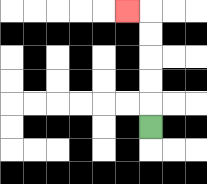{'start': '[6, 5]', 'end': '[5, 0]', 'path_directions': 'U,U,U,U,U,L', 'path_coordinates': '[[6, 5], [6, 4], [6, 3], [6, 2], [6, 1], [6, 0], [5, 0]]'}